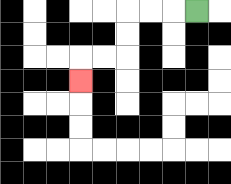{'start': '[8, 0]', 'end': '[3, 3]', 'path_directions': 'L,L,L,D,D,L,L,D', 'path_coordinates': '[[8, 0], [7, 0], [6, 0], [5, 0], [5, 1], [5, 2], [4, 2], [3, 2], [3, 3]]'}